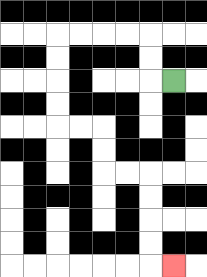{'start': '[7, 3]', 'end': '[7, 11]', 'path_directions': 'L,U,U,L,L,L,L,D,D,D,D,R,R,D,D,R,R,D,D,D,D,R', 'path_coordinates': '[[7, 3], [6, 3], [6, 2], [6, 1], [5, 1], [4, 1], [3, 1], [2, 1], [2, 2], [2, 3], [2, 4], [2, 5], [3, 5], [4, 5], [4, 6], [4, 7], [5, 7], [6, 7], [6, 8], [6, 9], [6, 10], [6, 11], [7, 11]]'}